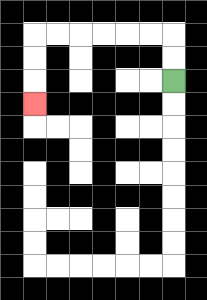{'start': '[7, 3]', 'end': '[1, 4]', 'path_directions': 'U,U,L,L,L,L,L,L,D,D,D', 'path_coordinates': '[[7, 3], [7, 2], [7, 1], [6, 1], [5, 1], [4, 1], [3, 1], [2, 1], [1, 1], [1, 2], [1, 3], [1, 4]]'}